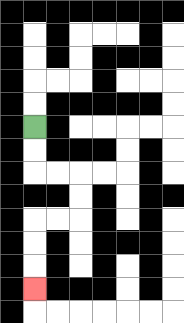{'start': '[1, 5]', 'end': '[1, 12]', 'path_directions': 'D,D,R,R,D,D,L,L,D,D,D', 'path_coordinates': '[[1, 5], [1, 6], [1, 7], [2, 7], [3, 7], [3, 8], [3, 9], [2, 9], [1, 9], [1, 10], [1, 11], [1, 12]]'}